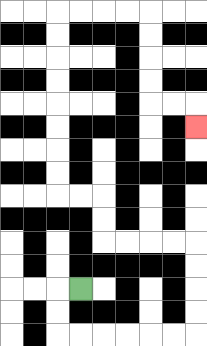{'start': '[3, 12]', 'end': '[8, 5]', 'path_directions': 'L,D,D,R,R,R,R,R,R,U,U,U,U,L,L,L,L,U,U,L,L,U,U,U,U,U,U,U,U,R,R,R,R,D,D,D,D,R,R,D', 'path_coordinates': '[[3, 12], [2, 12], [2, 13], [2, 14], [3, 14], [4, 14], [5, 14], [6, 14], [7, 14], [8, 14], [8, 13], [8, 12], [8, 11], [8, 10], [7, 10], [6, 10], [5, 10], [4, 10], [4, 9], [4, 8], [3, 8], [2, 8], [2, 7], [2, 6], [2, 5], [2, 4], [2, 3], [2, 2], [2, 1], [2, 0], [3, 0], [4, 0], [5, 0], [6, 0], [6, 1], [6, 2], [6, 3], [6, 4], [7, 4], [8, 4], [8, 5]]'}